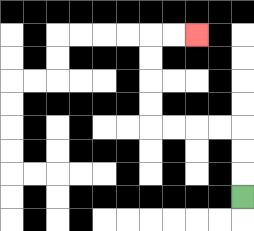{'start': '[10, 8]', 'end': '[8, 1]', 'path_directions': 'U,U,U,L,L,L,L,U,U,U,U,R,R', 'path_coordinates': '[[10, 8], [10, 7], [10, 6], [10, 5], [9, 5], [8, 5], [7, 5], [6, 5], [6, 4], [6, 3], [6, 2], [6, 1], [7, 1], [8, 1]]'}